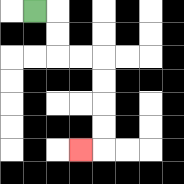{'start': '[1, 0]', 'end': '[3, 6]', 'path_directions': 'R,D,D,R,R,D,D,D,D,L', 'path_coordinates': '[[1, 0], [2, 0], [2, 1], [2, 2], [3, 2], [4, 2], [4, 3], [4, 4], [4, 5], [4, 6], [3, 6]]'}